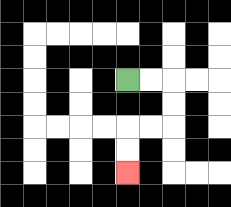{'start': '[5, 3]', 'end': '[5, 7]', 'path_directions': 'R,R,D,D,L,L,D,D', 'path_coordinates': '[[5, 3], [6, 3], [7, 3], [7, 4], [7, 5], [6, 5], [5, 5], [5, 6], [5, 7]]'}